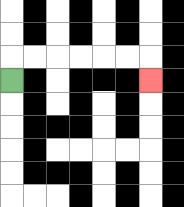{'start': '[0, 3]', 'end': '[6, 3]', 'path_directions': 'U,R,R,R,R,R,R,D', 'path_coordinates': '[[0, 3], [0, 2], [1, 2], [2, 2], [3, 2], [4, 2], [5, 2], [6, 2], [6, 3]]'}